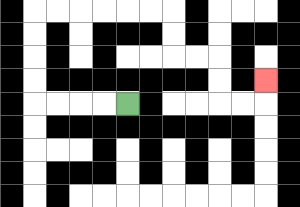{'start': '[5, 4]', 'end': '[11, 3]', 'path_directions': 'L,L,L,L,U,U,U,U,R,R,R,R,R,R,D,D,R,R,D,D,R,R,U', 'path_coordinates': '[[5, 4], [4, 4], [3, 4], [2, 4], [1, 4], [1, 3], [1, 2], [1, 1], [1, 0], [2, 0], [3, 0], [4, 0], [5, 0], [6, 0], [7, 0], [7, 1], [7, 2], [8, 2], [9, 2], [9, 3], [9, 4], [10, 4], [11, 4], [11, 3]]'}